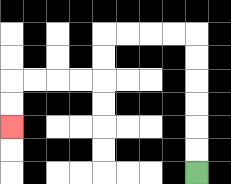{'start': '[8, 7]', 'end': '[0, 5]', 'path_directions': 'U,U,U,U,U,U,L,L,L,L,D,D,L,L,L,L,D,D', 'path_coordinates': '[[8, 7], [8, 6], [8, 5], [8, 4], [8, 3], [8, 2], [8, 1], [7, 1], [6, 1], [5, 1], [4, 1], [4, 2], [4, 3], [3, 3], [2, 3], [1, 3], [0, 3], [0, 4], [0, 5]]'}